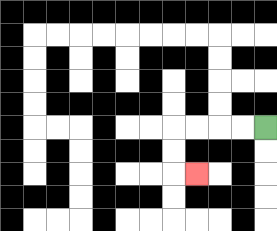{'start': '[11, 5]', 'end': '[8, 7]', 'path_directions': 'L,L,L,L,D,D,R', 'path_coordinates': '[[11, 5], [10, 5], [9, 5], [8, 5], [7, 5], [7, 6], [7, 7], [8, 7]]'}